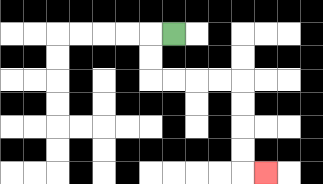{'start': '[7, 1]', 'end': '[11, 7]', 'path_directions': 'L,D,D,R,R,R,R,D,D,D,D,R', 'path_coordinates': '[[7, 1], [6, 1], [6, 2], [6, 3], [7, 3], [8, 3], [9, 3], [10, 3], [10, 4], [10, 5], [10, 6], [10, 7], [11, 7]]'}